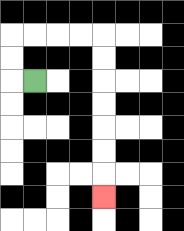{'start': '[1, 3]', 'end': '[4, 8]', 'path_directions': 'L,U,U,R,R,R,R,D,D,D,D,D,D,D', 'path_coordinates': '[[1, 3], [0, 3], [0, 2], [0, 1], [1, 1], [2, 1], [3, 1], [4, 1], [4, 2], [4, 3], [4, 4], [4, 5], [4, 6], [4, 7], [4, 8]]'}